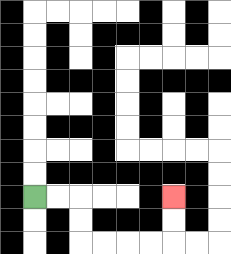{'start': '[1, 8]', 'end': '[7, 8]', 'path_directions': 'R,R,D,D,R,R,R,R,U,U', 'path_coordinates': '[[1, 8], [2, 8], [3, 8], [3, 9], [3, 10], [4, 10], [5, 10], [6, 10], [7, 10], [7, 9], [7, 8]]'}